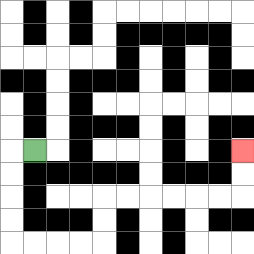{'start': '[1, 6]', 'end': '[10, 6]', 'path_directions': 'L,D,D,D,D,R,R,R,R,U,U,R,R,R,R,R,R,U,U', 'path_coordinates': '[[1, 6], [0, 6], [0, 7], [0, 8], [0, 9], [0, 10], [1, 10], [2, 10], [3, 10], [4, 10], [4, 9], [4, 8], [5, 8], [6, 8], [7, 8], [8, 8], [9, 8], [10, 8], [10, 7], [10, 6]]'}